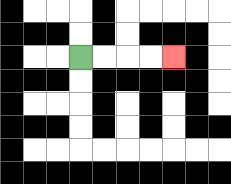{'start': '[3, 2]', 'end': '[7, 2]', 'path_directions': 'R,R,R,R', 'path_coordinates': '[[3, 2], [4, 2], [5, 2], [6, 2], [7, 2]]'}